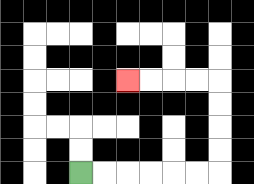{'start': '[3, 7]', 'end': '[5, 3]', 'path_directions': 'R,R,R,R,R,R,U,U,U,U,L,L,L,L', 'path_coordinates': '[[3, 7], [4, 7], [5, 7], [6, 7], [7, 7], [8, 7], [9, 7], [9, 6], [9, 5], [9, 4], [9, 3], [8, 3], [7, 3], [6, 3], [5, 3]]'}